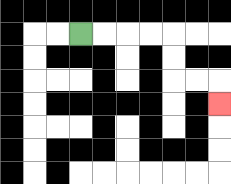{'start': '[3, 1]', 'end': '[9, 4]', 'path_directions': 'R,R,R,R,D,D,R,R,D', 'path_coordinates': '[[3, 1], [4, 1], [5, 1], [6, 1], [7, 1], [7, 2], [7, 3], [8, 3], [9, 3], [9, 4]]'}